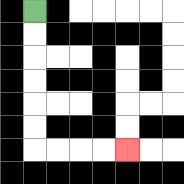{'start': '[1, 0]', 'end': '[5, 6]', 'path_directions': 'D,D,D,D,D,D,R,R,R,R', 'path_coordinates': '[[1, 0], [1, 1], [1, 2], [1, 3], [1, 4], [1, 5], [1, 6], [2, 6], [3, 6], [4, 6], [5, 6]]'}